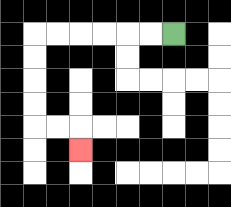{'start': '[7, 1]', 'end': '[3, 6]', 'path_directions': 'L,L,L,L,L,L,D,D,D,D,R,R,D', 'path_coordinates': '[[7, 1], [6, 1], [5, 1], [4, 1], [3, 1], [2, 1], [1, 1], [1, 2], [1, 3], [1, 4], [1, 5], [2, 5], [3, 5], [3, 6]]'}